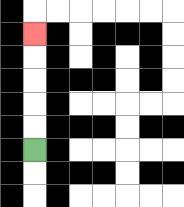{'start': '[1, 6]', 'end': '[1, 1]', 'path_directions': 'U,U,U,U,U', 'path_coordinates': '[[1, 6], [1, 5], [1, 4], [1, 3], [1, 2], [1, 1]]'}